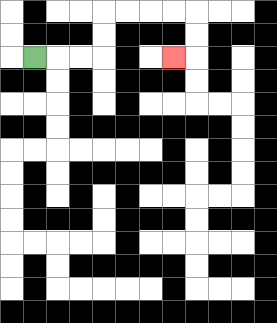{'start': '[1, 2]', 'end': '[7, 2]', 'path_directions': 'R,R,R,U,U,R,R,R,R,D,D,L', 'path_coordinates': '[[1, 2], [2, 2], [3, 2], [4, 2], [4, 1], [4, 0], [5, 0], [6, 0], [7, 0], [8, 0], [8, 1], [8, 2], [7, 2]]'}